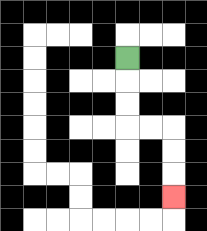{'start': '[5, 2]', 'end': '[7, 8]', 'path_directions': 'D,D,D,R,R,D,D,D', 'path_coordinates': '[[5, 2], [5, 3], [5, 4], [5, 5], [6, 5], [7, 5], [7, 6], [7, 7], [7, 8]]'}